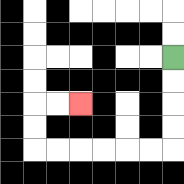{'start': '[7, 2]', 'end': '[3, 4]', 'path_directions': 'D,D,D,D,L,L,L,L,L,L,U,U,R,R', 'path_coordinates': '[[7, 2], [7, 3], [7, 4], [7, 5], [7, 6], [6, 6], [5, 6], [4, 6], [3, 6], [2, 6], [1, 6], [1, 5], [1, 4], [2, 4], [3, 4]]'}